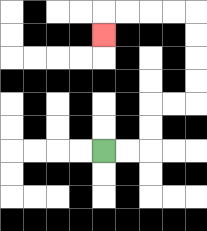{'start': '[4, 6]', 'end': '[4, 1]', 'path_directions': 'R,R,U,U,R,R,U,U,U,U,L,L,L,L,D', 'path_coordinates': '[[4, 6], [5, 6], [6, 6], [6, 5], [6, 4], [7, 4], [8, 4], [8, 3], [8, 2], [8, 1], [8, 0], [7, 0], [6, 0], [5, 0], [4, 0], [4, 1]]'}